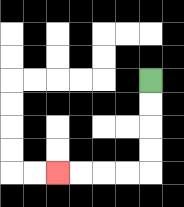{'start': '[6, 3]', 'end': '[2, 7]', 'path_directions': 'D,D,D,D,L,L,L,L', 'path_coordinates': '[[6, 3], [6, 4], [6, 5], [6, 6], [6, 7], [5, 7], [4, 7], [3, 7], [2, 7]]'}